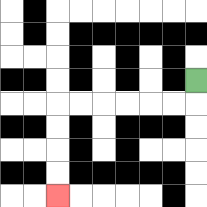{'start': '[8, 3]', 'end': '[2, 8]', 'path_directions': 'D,L,L,L,L,L,L,D,D,D,D', 'path_coordinates': '[[8, 3], [8, 4], [7, 4], [6, 4], [5, 4], [4, 4], [3, 4], [2, 4], [2, 5], [2, 6], [2, 7], [2, 8]]'}